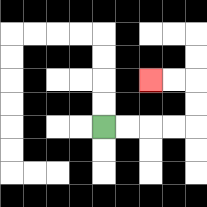{'start': '[4, 5]', 'end': '[6, 3]', 'path_directions': 'R,R,R,R,U,U,L,L', 'path_coordinates': '[[4, 5], [5, 5], [6, 5], [7, 5], [8, 5], [8, 4], [8, 3], [7, 3], [6, 3]]'}